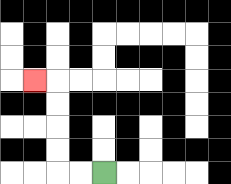{'start': '[4, 7]', 'end': '[1, 3]', 'path_directions': 'L,L,U,U,U,U,L', 'path_coordinates': '[[4, 7], [3, 7], [2, 7], [2, 6], [2, 5], [2, 4], [2, 3], [1, 3]]'}